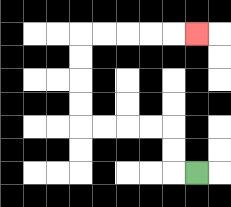{'start': '[8, 7]', 'end': '[8, 1]', 'path_directions': 'L,U,U,L,L,L,L,U,U,U,U,R,R,R,R,R', 'path_coordinates': '[[8, 7], [7, 7], [7, 6], [7, 5], [6, 5], [5, 5], [4, 5], [3, 5], [3, 4], [3, 3], [3, 2], [3, 1], [4, 1], [5, 1], [6, 1], [7, 1], [8, 1]]'}